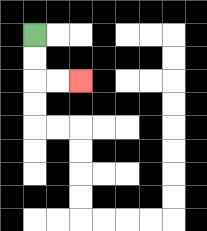{'start': '[1, 1]', 'end': '[3, 3]', 'path_directions': 'D,D,R,R', 'path_coordinates': '[[1, 1], [1, 2], [1, 3], [2, 3], [3, 3]]'}